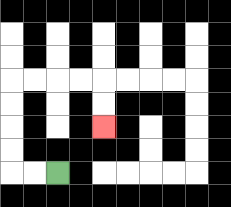{'start': '[2, 7]', 'end': '[4, 5]', 'path_directions': 'L,L,U,U,U,U,R,R,R,R,D,D', 'path_coordinates': '[[2, 7], [1, 7], [0, 7], [0, 6], [0, 5], [0, 4], [0, 3], [1, 3], [2, 3], [3, 3], [4, 3], [4, 4], [4, 5]]'}